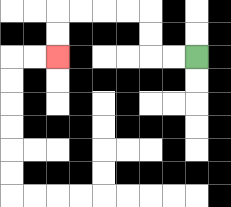{'start': '[8, 2]', 'end': '[2, 2]', 'path_directions': 'L,L,U,U,L,L,L,L,D,D', 'path_coordinates': '[[8, 2], [7, 2], [6, 2], [6, 1], [6, 0], [5, 0], [4, 0], [3, 0], [2, 0], [2, 1], [2, 2]]'}